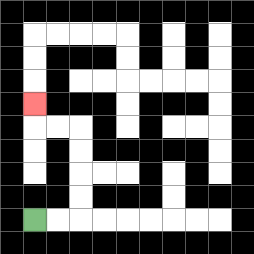{'start': '[1, 9]', 'end': '[1, 4]', 'path_directions': 'R,R,U,U,U,U,L,L,U', 'path_coordinates': '[[1, 9], [2, 9], [3, 9], [3, 8], [3, 7], [3, 6], [3, 5], [2, 5], [1, 5], [1, 4]]'}